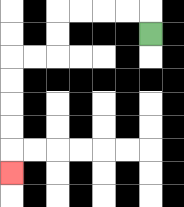{'start': '[6, 1]', 'end': '[0, 7]', 'path_directions': 'U,L,L,L,L,D,D,L,L,D,D,D,D,D', 'path_coordinates': '[[6, 1], [6, 0], [5, 0], [4, 0], [3, 0], [2, 0], [2, 1], [2, 2], [1, 2], [0, 2], [0, 3], [0, 4], [0, 5], [0, 6], [0, 7]]'}